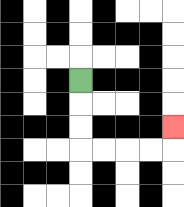{'start': '[3, 3]', 'end': '[7, 5]', 'path_directions': 'D,D,D,R,R,R,R,U', 'path_coordinates': '[[3, 3], [3, 4], [3, 5], [3, 6], [4, 6], [5, 6], [6, 6], [7, 6], [7, 5]]'}